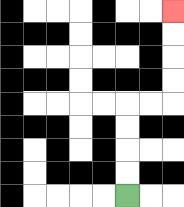{'start': '[5, 8]', 'end': '[7, 0]', 'path_directions': 'U,U,U,U,R,R,U,U,U,U', 'path_coordinates': '[[5, 8], [5, 7], [5, 6], [5, 5], [5, 4], [6, 4], [7, 4], [7, 3], [7, 2], [7, 1], [7, 0]]'}